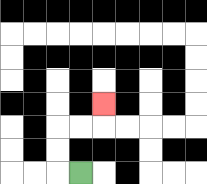{'start': '[3, 7]', 'end': '[4, 4]', 'path_directions': 'L,U,U,R,R,U', 'path_coordinates': '[[3, 7], [2, 7], [2, 6], [2, 5], [3, 5], [4, 5], [4, 4]]'}